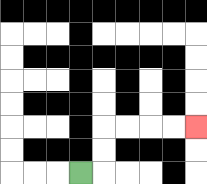{'start': '[3, 7]', 'end': '[8, 5]', 'path_directions': 'R,U,U,R,R,R,R', 'path_coordinates': '[[3, 7], [4, 7], [4, 6], [4, 5], [5, 5], [6, 5], [7, 5], [8, 5]]'}